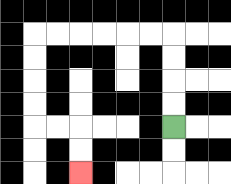{'start': '[7, 5]', 'end': '[3, 7]', 'path_directions': 'U,U,U,U,L,L,L,L,L,L,D,D,D,D,R,R,D,D', 'path_coordinates': '[[7, 5], [7, 4], [7, 3], [7, 2], [7, 1], [6, 1], [5, 1], [4, 1], [3, 1], [2, 1], [1, 1], [1, 2], [1, 3], [1, 4], [1, 5], [2, 5], [3, 5], [3, 6], [3, 7]]'}